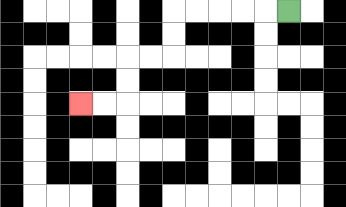{'start': '[12, 0]', 'end': '[3, 4]', 'path_directions': 'L,L,L,L,L,D,D,L,L,D,D,L,L', 'path_coordinates': '[[12, 0], [11, 0], [10, 0], [9, 0], [8, 0], [7, 0], [7, 1], [7, 2], [6, 2], [5, 2], [5, 3], [5, 4], [4, 4], [3, 4]]'}